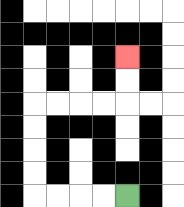{'start': '[5, 8]', 'end': '[5, 2]', 'path_directions': 'L,L,L,L,U,U,U,U,R,R,R,R,U,U', 'path_coordinates': '[[5, 8], [4, 8], [3, 8], [2, 8], [1, 8], [1, 7], [1, 6], [1, 5], [1, 4], [2, 4], [3, 4], [4, 4], [5, 4], [5, 3], [5, 2]]'}